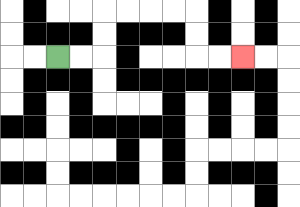{'start': '[2, 2]', 'end': '[10, 2]', 'path_directions': 'R,R,U,U,R,R,R,R,D,D,R,R', 'path_coordinates': '[[2, 2], [3, 2], [4, 2], [4, 1], [4, 0], [5, 0], [6, 0], [7, 0], [8, 0], [8, 1], [8, 2], [9, 2], [10, 2]]'}